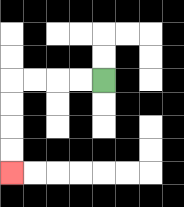{'start': '[4, 3]', 'end': '[0, 7]', 'path_directions': 'L,L,L,L,D,D,D,D', 'path_coordinates': '[[4, 3], [3, 3], [2, 3], [1, 3], [0, 3], [0, 4], [0, 5], [0, 6], [0, 7]]'}